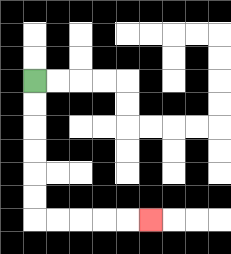{'start': '[1, 3]', 'end': '[6, 9]', 'path_directions': 'D,D,D,D,D,D,R,R,R,R,R', 'path_coordinates': '[[1, 3], [1, 4], [1, 5], [1, 6], [1, 7], [1, 8], [1, 9], [2, 9], [3, 9], [4, 9], [5, 9], [6, 9]]'}